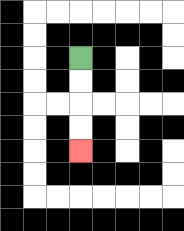{'start': '[3, 2]', 'end': '[3, 6]', 'path_directions': 'D,D,D,D', 'path_coordinates': '[[3, 2], [3, 3], [3, 4], [3, 5], [3, 6]]'}